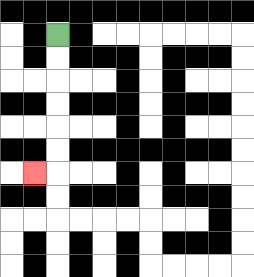{'start': '[2, 1]', 'end': '[1, 7]', 'path_directions': 'D,D,D,D,D,D,L', 'path_coordinates': '[[2, 1], [2, 2], [2, 3], [2, 4], [2, 5], [2, 6], [2, 7], [1, 7]]'}